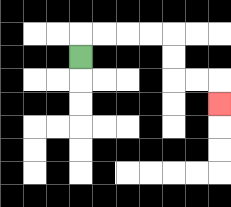{'start': '[3, 2]', 'end': '[9, 4]', 'path_directions': 'U,R,R,R,R,D,D,R,R,D', 'path_coordinates': '[[3, 2], [3, 1], [4, 1], [5, 1], [6, 1], [7, 1], [7, 2], [7, 3], [8, 3], [9, 3], [9, 4]]'}